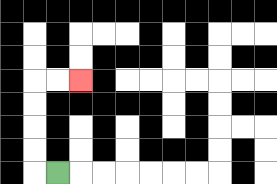{'start': '[2, 7]', 'end': '[3, 3]', 'path_directions': 'L,U,U,U,U,R,R', 'path_coordinates': '[[2, 7], [1, 7], [1, 6], [1, 5], [1, 4], [1, 3], [2, 3], [3, 3]]'}